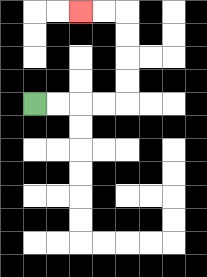{'start': '[1, 4]', 'end': '[3, 0]', 'path_directions': 'R,R,R,R,U,U,U,U,L,L', 'path_coordinates': '[[1, 4], [2, 4], [3, 4], [4, 4], [5, 4], [5, 3], [5, 2], [5, 1], [5, 0], [4, 0], [3, 0]]'}